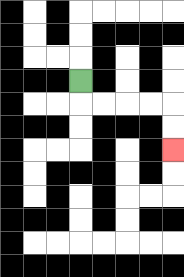{'start': '[3, 3]', 'end': '[7, 6]', 'path_directions': 'D,R,R,R,R,D,D', 'path_coordinates': '[[3, 3], [3, 4], [4, 4], [5, 4], [6, 4], [7, 4], [7, 5], [7, 6]]'}